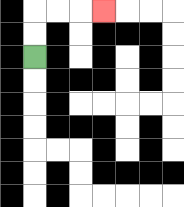{'start': '[1, 2]', 'end': '[4, 0]', 'path_directions': 'U,U,R,R,R', 'path_coordinates': '[[1, 2], [1, 1], [1, 0], [2, 0], [3, 0], [4, 0]]'}